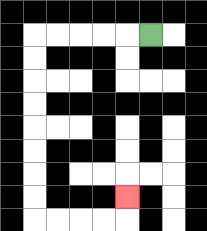{'start': '[6, 1]', 'end': '[5, 8]', 'path_directions': 'L,L,L,L,L,D,D,D,D,D,D,D,D,R,R,R,R,U', 'path_coordinates': '[[6, 1], [5, 1], [4, 1], [3, 1], [2, 1], [1, 1], [1, 2], [1, 3], [1, 4], [1, 5], [1, 6], [1, 7], [1, 8], [1, 9], [2, 9], [3, 9], [4, 9], [5, 9], [5, 8]]'}